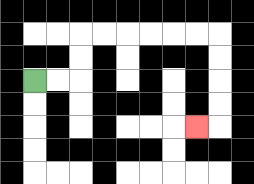{'start': '[1, 3]', 'end': '[8, 5]', 'path_directions': 'R,R,U,U,R,R,R,R,R,R,D,D,D,D,L', 'path_coordinates': '[[1, 3], [2, 3], [3, 3], [3, 2], [3, 1], [4, 1], [5, 1], [6, 1], [7, 1], [8, 1], [9, 1], [9, 2], [9, 3], [9, 4], [9, 5], [8, 5]]'}